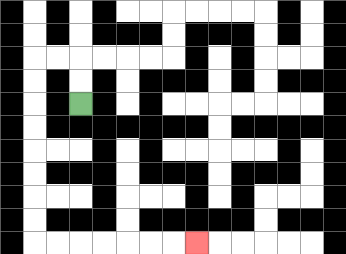{'start': '[3, 4]', 'end': '[8, 10]', 'path_directions': 'U,U,L,L,D,D,D,D,D,D,D,D,R,R,R,R,R,R,R', 'path_coordinates': '[[3, 4], [3, 3], [3, 2], [2, 2], [1, 2], [1, 3], [1, 4], [1, 5], [1, 6], [1, 7], [1, 8], [1, 9], [1, 10], [2, 10], [3, 10], [4, 10], [5, 10], [6, 10], [7, 10], [8, 10]]'}